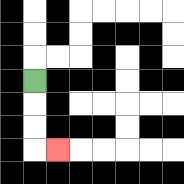{'start': '[1, 3]', 'end': '[2, 6]', 'path_directions': 'D,D,D,R', 'path_coordinates': '[[1, 3], [1, 4], [1, 5], [1, 6], [2, 6]]'}